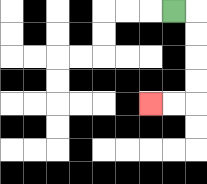{'start': '[7, 0]', 'end': '[6, 4]', 'path_directions': 'R,D,D,D,D,L,L', 'path_coordinates': '[[7, 0], [8, 0], [8, 1], [8, 2], [8, 3], [8, 4], [7, 4], [6, 4]]'}